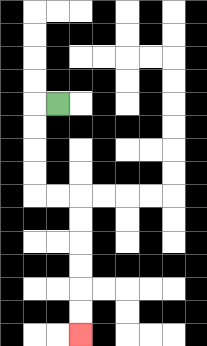{'start': '[2, 4]', 'end': '[3, 14]', 'path_directions': 'L,D,D,D,D,R,R,D,D,D,D,D,D', 'path_coordinates': '[[2, 4], [1, 4], [1, 5], [1, 6], [1, 7], [1, 8], [2, 8], [3, 8], [3, 9], [3, 10], [3, 11], [3, 12], [3, 13], [3, 14]]'}